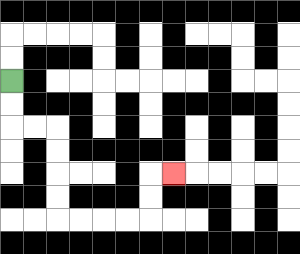{'start': '[0, 3]', 'end': '[7, 7]', 'path_directions': 'D,D,R,R,D,D,D,D,R,R,R,R,U,U,R', 'path_coordinates': '[[0, 3], [0, 4], [0, 5], [1, 5], [2, 5], [2, 6], [2, 7], [2, 8], [2, 9], [3, 9], [4, 9], [5, 9], [6, 9], [6, 8], [6, 7], [7, 7]]'}